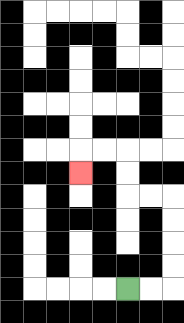{'start': '[5, 12]', 'end': '[3, 7]', 'path_directions': 'R,R,U,U,U,U,L,L,U,U,L,L,D', 'path_coordinates': '[[5, 12], [6, 12], [7, 12], [7, 11], [7, 10], [7, 9], [7, 8], [6, 8], [5, 8], [5, 7], [5, 6], [4, 6], [3, 6], [3, 7]]'}